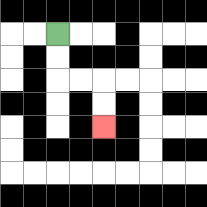{'start': '[2, 1]', 'end': '[4, 5]', 'path_directions': 'D,D,R,R,D,D', 'path_coordinates': '[[2, 1], [2, 2], [2, 3], [3, 3], [4, 3], [4, 4], [4, 5]]'}